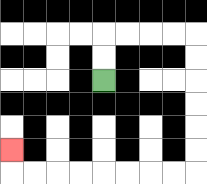{'start': '[4, 3]', 'end': '[0, 6]', 'path_directions': 'U,U,R,R,R,R,D,D,D,D,D,D,L,L,L,L,L,L,L,L,U', 'path_coordinates': '[[4, 3], [4, 2], [4, 1], [5, 1], [6, 1], [7, 1], [8, 1], [8, 2], [8, 3], [8, 4], [8, 5], [8, 6], [8, 7], [7, 7], [6, 7], [5, 7], [4, 7], [3, 7], [2, 7], [1, 7], [0, 7], [0, 6]]'}